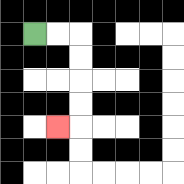{'start': '[1, 1]', 'end': '[2, 5]', 'path_directions': 'R,R,D,D,D,D,L', 'path_coordinates': '[[1, 1], [2, 1], [3, 1], [3, 2], [3, 3], [3, 4], [3, 5], [2, 5]]'}